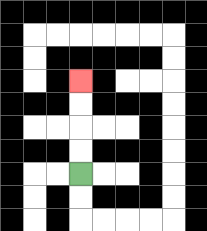{'start': '[3, 7]', 'end': '[3, 3]', 'path_directions': 'U,U,U,U', 'path_coordinates': '[[3, 7], [3, 6], [3, 5], [3, 4], [3, 3]]'}